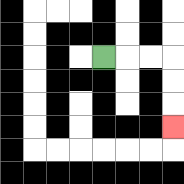{'start': '[4, 2]', 'end': '[7, 5]', 'path_directions': 'R,R,R,D,D,D', 'path_coordinates': '[[4, 2], [5, 2], [6, 2], [7, 2], [7, 3], [7, 4], [7, 5]]'}